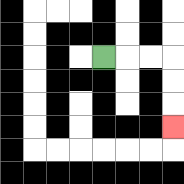{'start': '[4, 2]', 'end': '[7, 5]', 'path_directions': 'R,R,R,D,D,D', 'path_coordinates': '[[4, 2], [5, 2], [6, 2], [7, 2], [7, 3], [7, 4], [7, 5]]'}